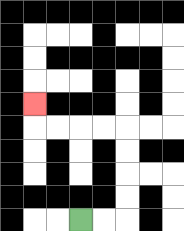{'start': '[3, 9]', 'end': '[1, 4]', 'path_directions': 'R,R,U,U,U,U,L,L,L,L,U', 'path_coordinates': '[[3, 9], [4, 9], [5, 9], [5, 8], [5, 7], [5, 6], [5, 5], [4, 5], [3, 5], [2, 5], [1, 5], [1, 4]]'}